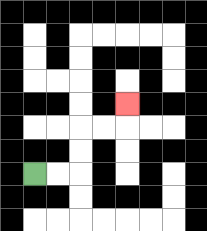{'start': '[1, 7]', 'end': '[5, 4]', 'path_directions': 'R,R,U,U,R,R,U', 'path_coordinates': '[[1, 7], [2, 7], [3, 7], [3, 6], [3, 5], [4, 5], [5, 5], [5, 4]]'}